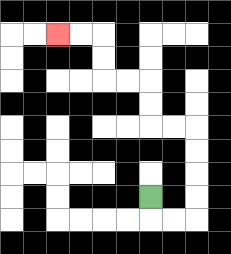{'start': '[6, 8]', 'end': '[2, 1]', 'path_directions': 'D,R,R,U,U,U,U,L,L,U,U,L,L,U,U,L,L', 'path_coordinates': '[[6, 8], [6, 9], [7, 9], [8, 9], [8, 8], [8, 7], [8, 6], [8, 5], [7, 5], [6, 5], [6, 4], [6, 3], [5, 3], [4, 3], [4, 2], [4, 1], [3, 1], [2, 1]]'}